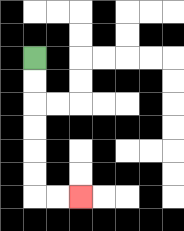{'start': '[1, 2]', 'end': '[3, 8]', 'path_directions': 'D,D,D,D,D,D,R,R', 'path_coordinates': '[[1, 2], [1, 3], [1, 4], [1, 5], [1, 6], [1, 7], [1, 8], [2, 8], [3, 8]]'}